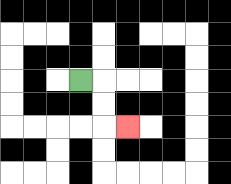{'start': '[3, 3]', 'end': '[5, 5]', 'path_directions': 'R,D,D,R', 'path_coordinates': '[[3, 3], [4, 3], [4, 4], [4, 5], [5, 5]]'}